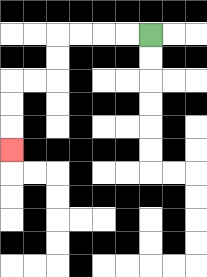{'start': '[6, 1]', 'end': '[0, 6]', 'path_directions': 'L,L,L,L,D,D,L,L,D,D,D', 'path_coordinates': '[[6, 1], [5, 1], [4, 1], [3, 1], [2, 1], [2, 2], [2, 3], [1, 3], [0, 3], [0, 4], [0, 5], [0, 6]]'}